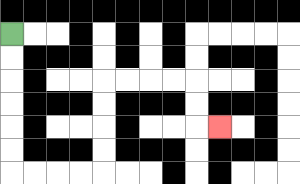{'start': '[0, 1]', 'end': '[9, 5]', 'path_directions': 'D,D,D,D,D,D,R,R,R,R,U,U,U,U,R,R,R,R,D,D,R', 'path_coordinates': '[[0, 1], [0, 2], [0, 3], [0, 4], [0, 5], [0, 6], [0, 7], [1, 7], [2, 7], [3, 7], [4, 7], [4, 6], [4, 5], [4, 4], [4, 3], [5, 3], [6, 3], [7, 3], [8, 3], [8, 4], [8, 5], [9, 5]]'}